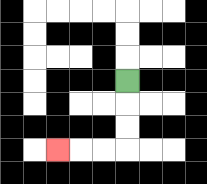{'start': '[5, 3]', 'end': '[2, 6]', 'path_directions': 'D,D,D,L,L,L', 'path_coordinates': '[[5, 3], [5, 4], [5, 5], [5, 6], [4, 6], [3, 6], [2, 6]]'}